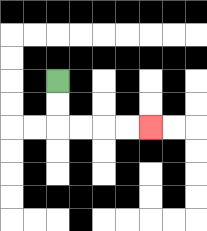{'start': '[2, 3]', 'end': '[6, 5]', 'path_directions': 'D,D,R,R,R,R', 'path_coordinates': '[[2, 3], [2, 4], [2, 5], [3, 5], [4, 5], [5, 5], [6, 5]]'}